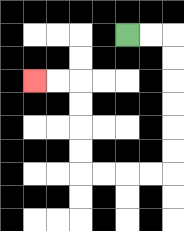{'start': '[5, 1]', 'end': '[1, 3]', 'path_directions': 'R,R,D,D,D,D,D,D,L,L,L,L,U,U,U,U,L,L', 'path_coordinates': '[[5, 1], [6, 1], [7, 1], [7, 2], [7, 3], [7, 4], [7, 5], [7, 6], [7, 7], [6, 7], [5, 7], [4, 7], [3, 7], [3, 6], [3, 5], [3, 4], [3, 3], [2, 3], [1, 3]]'}